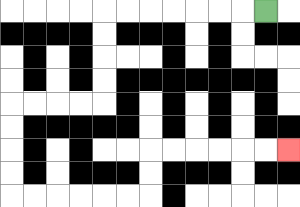{'start': '[11, 0]', 'end': '[12, 6]', 'path_directions': 'L,L,L,L,L,L,L,D,D,D,D,L,L,L,L,D,D,D,D,R,R,R,R,R,R,U,U,R,R,R,R,R,R', 'path_coordinates': '[[11, 0], [10, 0], [9, 0], [8, 0], [7, 0], [6, 0], [5, 0], [4, 0], [4, 1], [4, 2], [4, 3], [4, 4], [3, 4], [2, 4], [1, 4], [0, 4], [0, 5], [0, 6], [0, 7], [0, 8], [1, 8], [2, 8], [3, 8], [4, 8], [5, 8], [6, 8], [6, 7], [6, 6], [7, 6], [8, 6], [9, 6], [10, 6], [11, 6], [12, 6]]'}